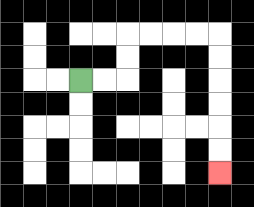{'start': '[3, 3]', 'end': '[9, 7]', 'path_directions': 'R,R,U,U,R,R,R,R,D,D,D,D,D,D', 'path_coordinates': '[[3, 3], [4, 3], [5, 3], [5, 2], [5, 1], [6, 1], [7, 1], [8, 1], [9, 1], [9, 2], [9, 3], [9, 4], [9, 5], [9, 6], [9, 7]]'}